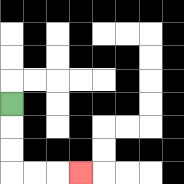{'start': '[0, 4]', 'end': '[3, 7]', 'path_directions': 'D,D,D,R,R,R', 'path_coordinates': '[[0, 4], [0, 5], [0, 6], [0, 7], [1, 7], [2, 7], [3, 7]]'}